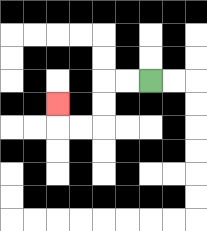{'start': '[6, 3]', 'end': '[2, 4]', 'path_directions': 'L,L,D,D,L,L,U', 'path_coordinates': '[[6, 3], [5, 3], [4, 3], [4, 4], [4, 5], [3, 5], [2, 5], [2, 4]]'}